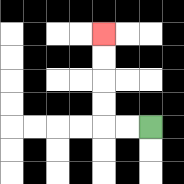{'start': '[6, 5]', 'end': '[4, 1]', 'path_directions': 'L,L,U,U,U,U', 'path_coordinates': '[[6, 5], [5, 5], [4, 5], [4, 4], [4, 3], [4, 2], [4, 1]]'}